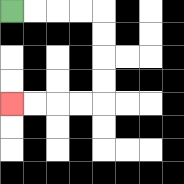{'start': '[0, 0]', 'end': '[0, 4]', 'path_directions': 'R,R,R,R,D,D,D,D,L,L,L,L', 'path_coordinates': '[[0, 0], [1, 0], [2, 0], [3, 0], [4, 0], [4, 1], [4, 2], [4, 3], [4, 4], [3, 4], [2, 4], [1, 4], [0, 4]]'}